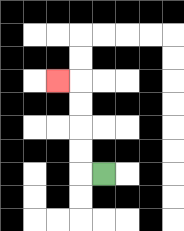{'start': '[4, 7]', 'end': '[2, 3]', 'path_directions': 'L,U,U,U,U,L', 'path_coordinates': '[[4, 7], [3, 7], [3, 6], [3, 5], [3, 4], [3, 3], [2, 3]]'}